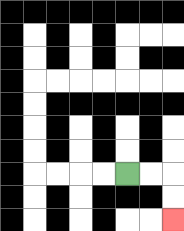{'start': '[5, 7]', 'end': '[7, 9]', 'path_directions': 'R,R,D,D', 'path_coordinates': '[[5, 7], [6, 7], [7, 7], [7, 8], [7, 9]]'}